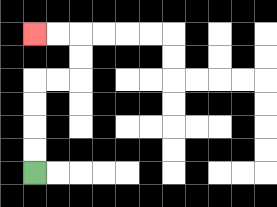{'start': '[1, 7]', 'end': '[1, 1]', 'path_directions': 'U,U,U,U,R,R,U,U,L,L', 'path_coordinates': '[[1, 7], [1, 6], [1, 5], [1, 4], [1, 3], [2, 3], [3, 3], [3, 2], [3, 1], [2, 1], [1, 1]]'}